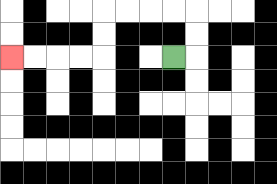{'start': '[7, 2]', 'end': '[0, 2]', 'path_directions': 'R,U,U,L,L,L,L,D,D,L,L,L,L', 'path_coordinates': '[[7, 2], [8, 2], [8, 1], [8, 0], [7, 0], [6, 0], [5, 0], [4, 0], [4, 1], [4, 2], [3, 2], [2, 2], [1, 2], [0, 2]]'}